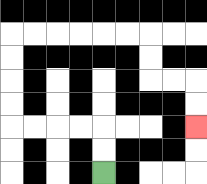{'start': '[4, 7]', 'end': '[8, 5]', 'path_directions': 'U,U,L,L,L,L,U,U,U,U,R,R,R,R,R,R,D,D,R,R,D,D', 'path_coordinates': '[[4, 7], [4, 6], [4, 5], [3, 5], [2, 5], [1, 5], [0, 5], [0, 4], [0, 3], [0, 2], [0, 1], [1, 1], [2, 1], [3, 1], [4, 1], [5, 1], [6, 1], [6, 2], [6, 3], [7, 3], [8, 3], [8, 4], [8, 5]]'}